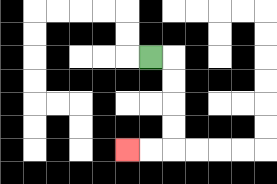{'start': '[6, 2]', 'end': '[5, 6]', 'path_directions': 'R,D,D,D,D,L,L', 'path_coordinates': '[[6, 2], [7, 2], [7, 3], [7, 4], [7, 5], [7, 6], [6, 6], [5, 6]]'}